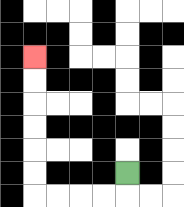{'start': '[5, 7]', 'end': '[1, 2]', 'path_directions': 'D,L,L,L,L,U,U,U,U,U,U', 'path_coordinates': '[[5, 7], [5, 8], [4, 8], [3, 8], [2, 8], [1, 8], [1, 7], [1, 6], [1, 5], [1, 4], [1, 3], [1, 2]]'}